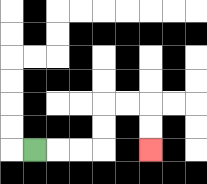{'start': '[1, 6]', 'end': '[6, 6]', 'path_directions': 'R,R,R,U,U,R,R,D,D', 'path_coordinates': '[[1, 6], [2, 6], [3, 6], [4, 6], [4, 5], [4, 4], [5, 4], [6, 4], [6, 5], [6, 6]]'}